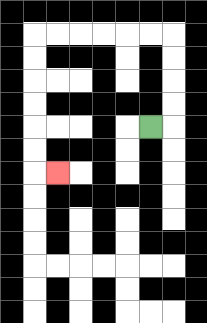{'start': '[6, 5]', 'end': '[2, 7]', 'path_directions': 'R,U,U,U,U,L,L,L,L,L,L,D,D,D,D,D,D,R', 'path_coordinates': '[[6, 5], [7, 5], [7, 4], [7, 3], [7, 2], [7, 1], [6, 1], [5, 1], [4, 1], [3, 1], [2, 1], [1, 1], [1, 2], [1, 3], [1, 4], [1, 5], [1, 6], [1, 7], [2, 7]]'}